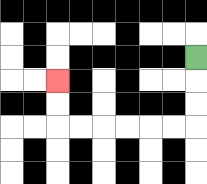{'start': '[8, 2]', 'end': '[2, 3]', 'path_directions': 'D,D,D,L,L,L,L,L,L,U,U', 'path_coordinates': '[[8, 2], [8, 3], [8, 4], [8, 5], [7, 5], [6, 5], [5, 5], [4, 5], [3, 5], [2, 5], [2, 4], [2, 3]]'}